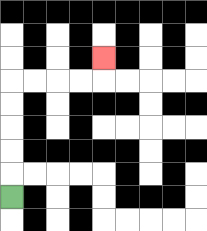{'start': '[0, 8]', 'end': '[4, 2]', 'path_directions': 'U,U,U,U,U,R,R,R,R,U', 'path_coordinates': '[[0, 8], [0, 7], [0, 6], [0, 5], [0, 4], [0, 3], [1, 3], [2, 3], [3, 3], [4, 3], [4, 2]]'}